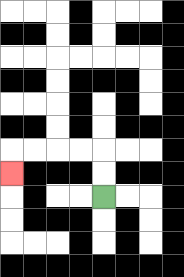{'start': '[4, 8]', 'end': '[0, 7]', 'path_directions': 'U,U,L,L,L,L,D', 'path_coordinates': '[[4, 8], [4, 7], [4, 6], [3, 6], [2, 6], [1, 6], [0, 6], [0, 7]]'}